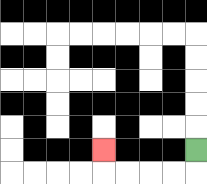{'start': '[8, 6]', 'end': '[4, 6]', 'path_directions': 'D,L,L,L,L,U', 'path_coordinates': '[[8, 6], [8, 7], [7, 7], [6, 7], [5, 7], [4, 7], [4, 6]]'}